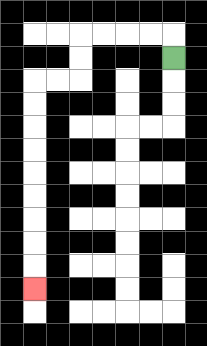{'start': '[7, 2]', 'end': '[1, 12]', 'path_directions': 'U,L,L,L,L,D,D,L,L,D,D,D,D,D,D,D,D,D', 'path_coordinates': '[[7, 2], [7, 1], [6, 1], [5, 1], [4, 1], [3, 1], [3, 2], [3, 3], [2, 3], [1, 3], [1, 4], [1, 5], [1, 6], [1, 7], [1, 8], [1, 9], [1, 10], [1, 11], [1, 12]]'}